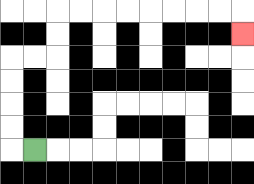{'start': '[1, 6]', 'end': '[10, 1]', 'path_directions': 'L,U,U,U,U,R,R,U,U,R,R,R,R,R,R,R,R,D', 'path_coordinates': '[[1, 6], [0, 6], [0, 5], [0, 4], [0, 3], [0, 2], [1, 2], [2, 2], [2, 1], [2, 0], [3, 0], [4, 0], [5, 0], [6, 0], [7, 0], [8, 0], [9, 0], [10, 0], [10, 1]]'}